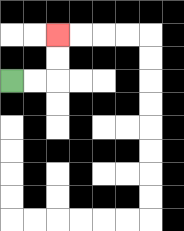{'start': '[0, 3]', 'end': '[2, 1]', 'path_directions': 'R,R,U,U', 'path_coordinates': '[[0, 3], [1, 3], [2, 3], [2, 2], [2, 1]]'}